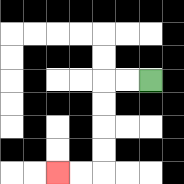{'start': '[6, 3]', 'end': '[2, 7]', 'path_directions': 'L,L,D,D,D,D,L,L', 'path_coordinates': '[[6, 3], [5, 3], [4, 3], [4, 4], [4, 5], [4, 6], [4, 7], [3, 7], [2, 7]]'}